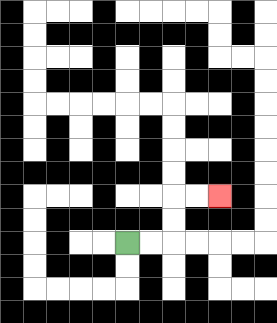{'start': '[5, 10]', 'end': '[9, 8]', 'path_directions': 'R,R,U,U,R,R', 'path_coordinates': '[[5, 10], [6, 10], [7, 10], [7, 9], [7, 8], [8, 8], [9, 8]]'}